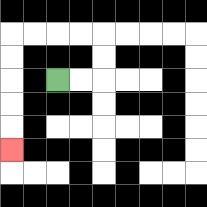{'start': '[2, 3]', 'end': '[0, 6]', 'path_directions': 'R,R,U,U,L,L,L,L,D,D,D,D,D', 'path_coordinates': '[[2, 3], [3, 3], [4, 3], [4, 2], [4, 1], [3, 1], [2, 1], [1, 1], [0, 1], [0, 2], [0, 3], [0, 4], [0, 5], [0, 6]]'}